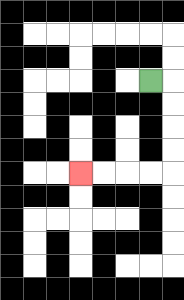{'start': '[6, 3]', 'end': '[3, 7]', 'path_directions': 'R,D,D,D,D,L,L,L,L', 'path_coordinates': '[[6, 3], [7, 3], [7, 4], [7, 5], [7, 6], [7, 7], [6, 7], [5, 7], [4, 7], [3, 7]]'}